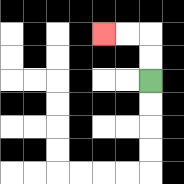{'start': '[6, 3]', 'end': '[4, 1]', 'path_directions': 'U,U,L,L', 'path_coordinates': '[[6, 3], [6, 2], [6, 1], [5, 1], [4, 1]]'}